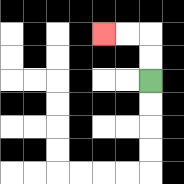{'start': '[6, 3]', 'end': '[4, 1]', 'path_directions': 'U,U,L,L', 'path_coordinates': '[[6, 3], [6, 2], [6, 1], [5, 1], [4, 1]]'}